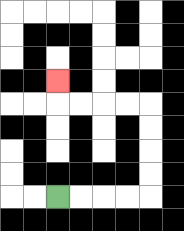{'start': '[2, 8]', 'end': '[2, 3]', 'path_directions': 'R,R,R,R,U,U,U,U,L,L,L,L,U', 'path_coordinates': '[[2, 8], [3, 8], [4, 8], [5, 8], [6, 8], [6, 7], [6, 6], [6, 5], [6, 4], [5, 4], [4, 4], [3, 4], [2, 4], [2, 3]]'}